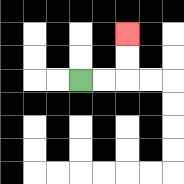{'start': '[3, 3]', 'end': '[5, 1]', 'path_directions': 'R,R,U,U', 'path_coordinates': '[[3, 3], [4, 3], [5, 3], [5, 2], [5, 1]]'}